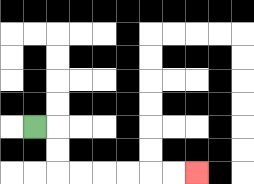{'start': '[1, 5]', 'end': '[8, 7]', 'path_directions': 'R,D,D,R,R,R,R,R,R', 'path_coordinates': '[[1, 5], [2, 5], [2, 6], [2, 7], [3, 7], [4, 7], [5, 7], [6, 7], [7, 7], [8, 7]]'}